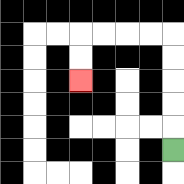{'start': '[7, 6]', 'end': '[3, 3]', 'path_directions': 'U,U,U,U,U,L,L,L,L,D,D', 'path_coordinates': '[[7, 6], [7, 5], [7, 4], [7, 3], [7, 2], [7, 1], [6, 1], [5, 1], [4, 1], [3, 1], [3, 2], [3, 3]]'}